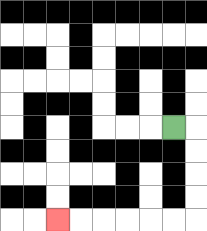{'start': '[7, 5]', 'end': '[2, 9]', 'path_directions': 'R,D,D,D,D,L,L,L,L,L,L', 'path_coordinates': '[[7, 5], [8, 5], [8, 6], [8, 7], [8, 8], [8, 9], [7, 9], [6, 9], [5, 9], [4, 9], [3, 9], [2, 9]]'}